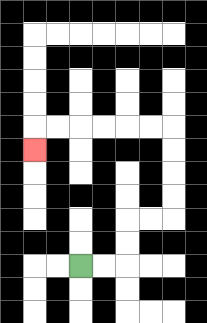{'start': '[3, 11]', 'end': '[1, 6]', 'path_directions': 'R,R,U,U,R,R,U,U,U,U,L,L,L,L,L,L,D', 'path_coordinates': '[[3, 11], [4, 11], [5, 11], [5, 10], [5, 9], [6, 9], [7, 9], [7, 8], [7, 7], [7, 6], [7, 5], [6, 5], [5, 5], [4, 5], [3, 5], [2, 5], [1, 5], [1, 6]]'}